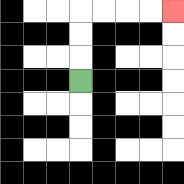{'start': '[3, 3]', 'end': '[7, 0]', 'path_directions': 'U,U,U,R,R,R,R', 'path_coordinates': '[[3, 3], [3, 2], [3, 1], [3, 0], [4, 0], [5, 0], [6, 0], [7, 0]]'}